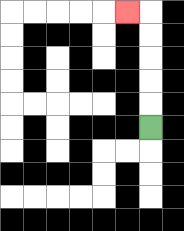{'start': '[6, 5]', 'end': '[5, 0]', 'path_directions': 'U,U,U,U,U,L', 'path_coordinates': '[[6, 5], [6, 4], [6, 3], [6, 2], [6, 1], [6, 0], [5, 0]]'}